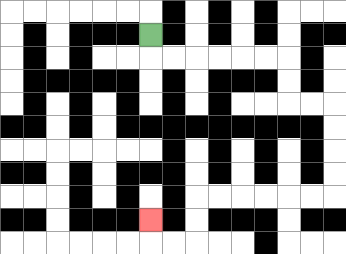{'start': '[6, 1]', 'end': '[6, 9]', 'path_directions': 'D,R,R,R,R,R,R,D,D,R,R,D,D,D,D,L,L,L,L,L,L,D,D,L,L,U', 'path_coordinates': '[[6, 1], [6, 2], [7, 2], [8, 2], [9, 2], [10, 2], [11, 2], [12, 2], [12, 3], [12, 4], [13, 4], [14, 4], [14, 5], [14, 6], [14, 7], [14, 8], [13, 8], [12, 8], [11, 8], [10, 8], [9, 8], [8, 8], [8, 9], [8, 10], [7, 10], [6, 10], [6, 9]]'}